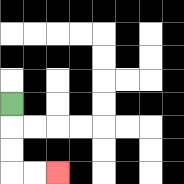{'start': '[0, 4]', 'end': '[2, 7]', 'path_directions': 'D,D,D,R,R', 'path_coordinates': '[[0, 4], [0, 5], [0, 6], [0, 7], [1, 7], [2, 7]]'}